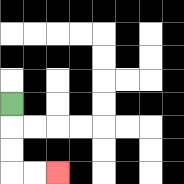{'start': '[0, 4]', 'end': '[2, 7]', 'path_directions': 'D,D,D,R,R', 'path_coordinates': '[[0, 4], [0, 5], [0, 6], [0, 7], [1, 7], [2, 7]]'}